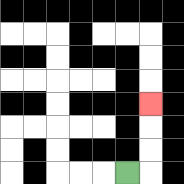{'start': '[5, 7]', 'end': '[6, 4]', 'path_directions': 'R,U,U,U', 'path_coordinates': '[[5, 7], [6, 7], [6, 6], [6, 5], [6, 4]]'}